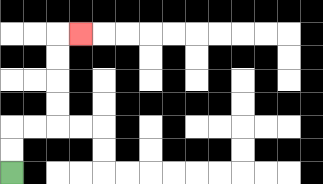{'start': '[0, 7]', 'end': '[3, 1]', 'path_directions': 'U,U,R,R,U,U,U,U,R', 'path_coordinates': '[[0, 7], [0, 6], [0, 5], [1, 5], [2, 5], [2, 4], [2, 3], [2, 2], [2, 1], [3, 1]]'}